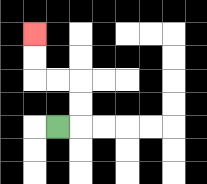{'start': '[2, 5]', 'end': '[1, 1]', 'path_directions': 'R,U,U,L,L,U,U', 'path_coordinates': '[[2, 5], [3, 5], [3, 4], [3, 3], [2, 3], [1, 3], [1, 2], [1, 1]]'}